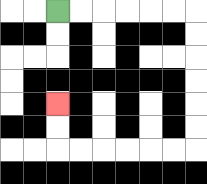{'start': '[2, 0]', 'end': '[2, 4]', 'path_directions': 'R,R,R,R,R,R,D,D,D,D,D,D,L,L,L,L,L,L,U,U', 'path_coordinates': '[[2, 0], [3, 0], [4, 0], [5, 0], [6, 0], [7, 0], [8, 0], [8, 1], [8, 2], [8, 3], [8, 4], [8, 5], [8, 6], [7, 6], [6, 6], [5, 6], [4, 6], [3, 6], [2, 6], [2, 5], [2, 4]]'}